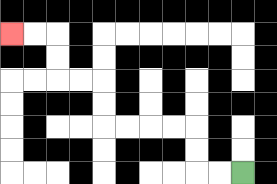{'start': '[10, 7]', 'end': '[0, 1]', 'path_directions': 'L,L,U,U,L,L,L,L,U,U,L,L,U,U,L,L', 'path_coordinates': '[[10, 7], [9, 7], [8, 7], [8, 6], [8, 5], [7, 5], [6, 5], [5, 5], [4, 5], [4, 4], [4, 3], [3, 3], [2, 3], [2, 2], [2, 1], [1, 1], [0, 1]]'}